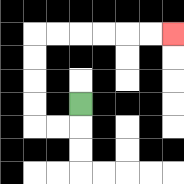{'start': '[3, 4]', 'end': '[7, 1]', 'path_directions': 'D,L,L,U,U,U,U,R,R,R,R,R,R', 'path_coordinates': '[[3, 4], [3, 5], [2, 5], [1, 5], [1, 4], [1, 3], [1, 2], [1, 1], [2, 1], [3, 1], [4, 1], [5, 1], [6, 1], [7, 1]]'}